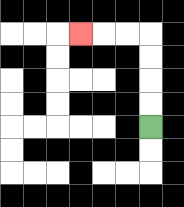{'start': '[6, 5]', 'end': '[3, 1]', 'path_directions': 'U,U,U,U,L,L,L', 'path_coordinates': '[[6, 5], [6, 4], [6, 3], [6, 2], [6, 1], [5, 1], [4, 1], [3, 1]]'}